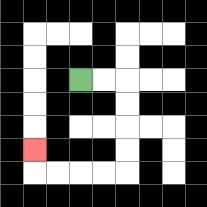{'start': '[3, 3]', 'end': '[1, 6]', 'path_directions': 'R,R,D,D,D,D,L,L,L,L,U', 'path_coordinates': '[[3, 3], [4, 3], [5, 3], [5, 4], [5, 5], [5, 6], [5, 7], [4, 7], [3, 7], [2, 7], [1, 7], [1, 6]]'}